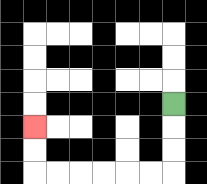{'start': '[7, 4]', 'end': '[1, 5]', 'path_directions': 'D,D,D,L,L,L,L,L,L,U,U', 'path_coordinates': '[[7, 4], [7, 5], [7, 6], [7, 7], [6, 7], [5, 7], [4, 7], [3, 7], [2, 7], [1, 7], [1, 6], [1, 5]]'}